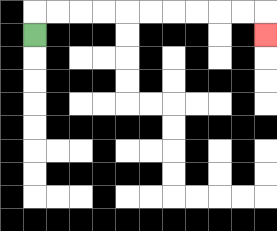{'start': '[1, 1]', 'end': '[11, 1]', 'path_directions': 'U,R,R,R,R,R,R,R,R,R,R,D', 'path_coordinates': '[[1, 1], [1, 0], [2, 0], [3, 0], [4, 0], [5, 0], [6, 0], [7, 0], [8, 0], [9, 0], [10, 0], [11, 0], [11, 1]]'}